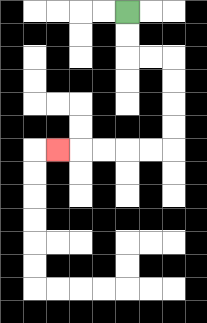{'start': '[5, 0]', 'end': '[2, 6]', 'path_directions': 'D,D,R,R,D,D,D,D,L,L,L,L,L', 'path_coordinates': '[[5, 0], [5, 1], [5, 2], [6, 2], [7, 2], [7, 3], [7, 4], [7, 5], [7, 6], [6, 6], [5, 6], [4, 6], [3, 6], [2, 6]]'}